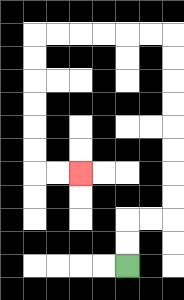{'start': '[5, 11]', 'end': '[3, 7]', 'path_directions': 'U,U,R,R,U,U,U,U,U,U,U,U,L,L,L,L,L,L,D,D,D,D,D,D,R,R', 'path_coordinates': '[[5, 11], [5, 10], [5, 9], [6, 9], [7, 9], [7, 8], [7, 7], [7, 6], [7, 5], [7, 4], [7, 3], [7, 2], [7, 1], [6, 1], [5, 1], [4, 1], [3, 1], [2, 1], [1, 1], [1, 2], [1, 3], [1, 4], [1, 5], [1, 6], [1, 7], [2, 7], [3, 7]]'}